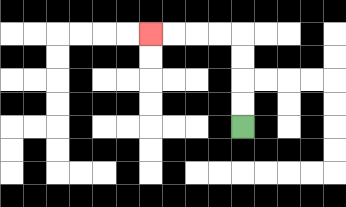{'start': '[10, 5]', 'end': '[6, 1]', 'path_directions': 'U,U,U,U,L,L,L,L', 'path_coordinates': '[[10, 5], [10, 4], [10, 3], [10, 2], [10, 1], [9, 1], [8, 1], [7, 1], [6, 1]]'}